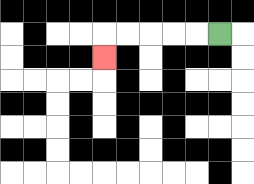{'start': '[9, 1]', 'end': '[4, 2]', 'path_directions': 'L,L,L,L,L,D', 'path_coordinates': '[[9, 1], [8, 1], [7, 1], [6, 1], [5, 1], [4, 1], [4, 2]]'}